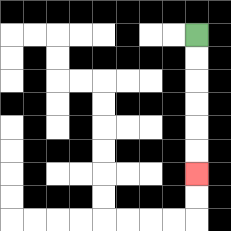{'start': '[8, 1]', 'end': '[8, 7]', 'path_directions': 'D,D,D,D,D,D', 'path_coordinates': '[[8, 1], [8, 2], [8, 3], [8, 4], [8, 5], [8, 6], [8, 7]]'}